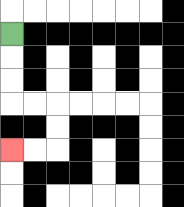{'start': '[0, 1]', 'end': '[0, 6]', 'path_directions': 'D,D,D,R,R,D,D,L,L', 'path_coordinates': '[[0, 1], [0, 2], [0, 3], [0, 4], [1, 4], [2, 4], [2, 5], [2, 6], [1, 6], [0, 6]]'}